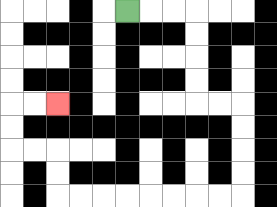{'start': '[5, 0]', 'end': '[2, 4]', 'path_directions': 'R,R,R,D,D,D,D,R,R,D,D,D,D,L,L,L,L,L,L,L,L,U,U,L,L,U,U,R,R', 'path_coordinates': '[[5, 0], [6, 0], [7, 0], [8, 0], [8, 1], [8, 2], [8, 3], [8, 4], [9, 4], [10, 4], [10, 5], [10, 6], [10, 7], [10, 8], [9, 8], [8, 8], [7, 8], [6, 8], [5, 8], [4, 8], [3, 8], [2, 8], [2, 7], [2, 6], [1, 6], [0, 6], [0, 5], [0, 4], [1, 4], [2, 4]]'}